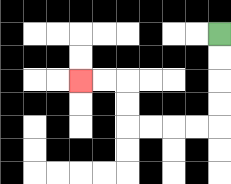{'start': '[9, 1]', 'end': '[3, 3]', 'path_directions': 'D,D,D,D,L,L,L,L,U,U,L,L', 'path_coordinates': '[[9, 1], [9, 2], [9, 3], [9, 4], [9, 5], [8, 5], [7, 5], [6, 5], [5, 5], [5, 4], [5, 3], [4, 3], [3, 3]]'}